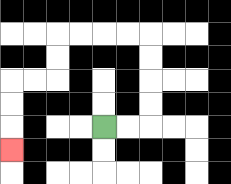{'start': '[4, 5]', 'end': '[0, 6]', 'path_directions': 'R,R,U,U,U,U,L,L,L,L,D,D,L,L,D,D,D', 'path_coordinates': '[[4, 5], [5, 5], [6, 5], [6, 4], [6, 3], [6, 2], [6, 1], [5, 1], [4, 1], [3, 1], [2, 1], [2, 2], [2, 3], [1, 3], [0, 3], [0, 4], [0, 5], [0, 6]]'}